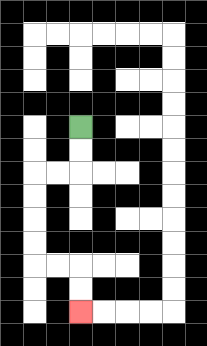{'start': '[3, 5]', 'end': '[3, 13]', 'path_directions': 'D,D,L,L,D,D,D,D,R,R,D,D', 'path_coordinates': '[[3, 5], [3, 6], [3, 7], [2, 7], [1, 7], [1, 8], [1, 9], [1, 10], [1, 11], [2, 11], [3, 11], [3, 12], [3, 13]]'}